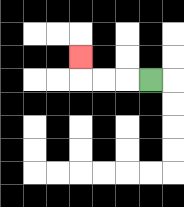{'start': '[6, 3]', 'end': '[3, 2]', 'path_directions': 'L,L,L,U', 'path_coordinates': '[[6, 3], [5, 3], [4, 3], [3, 3], [3, 2]]'}